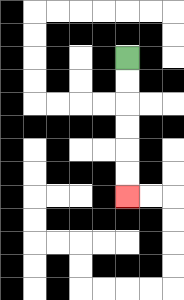{'start': '[5, 2]', 'end': '[5, 8]', 'path_directions': 'D,D,D,D,D,D', 'path_coordinates': '[[5, 2], [5, 3], [5, 4], [5, 5], [5, 6], [5, 7], [5, 8]]'}